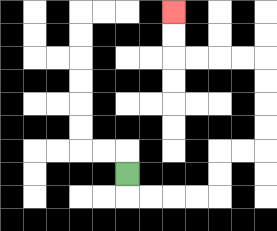{'start': '[5, 7]', 'end': '[7, 0]', 'path_directions': 'D,R,R,R,R,U,U,R,R,U,U,U,U,L,L,L,L,U,U', 'path_coordinates': '[[5, 7], [5, 8], [6, 8], [7, 8], [8, 8], [9, 8], [9, 7], [9, 6], [10, 6], [11, 6], [11, 5], [11, 4], [11, 3], [11, 2], [10, 2], [9, 2], [8, 2], [7, 2], [7, 1], [7, 0]]'}